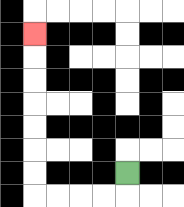{'start': '[5, 7]', 'end': '[1, 1]', 'path_directions': 'D,L,L,L,L,U,U,U,U,U,U,U', 'path_coordinates': '[[5, 7], [5, 8], [4, 8], [3, 8], [2, 8], [1, 8], [1, 7], [1, 6], [1, 5], [1, 4], [1, 3], [1, 2], [1, 1]]'}